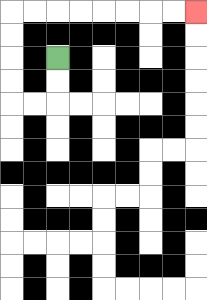{'start': '[2, 2]', 'end': '[8, 0]', 'path_directions': 'D,D,L,L,U,U,U,U,R,R,R,R,R,R,R,R', 'path_coordinates': '[[2, 2], [2, 3], [2, 4], [1, 4], [0, 4], [0, 3], [0, 2], [0, 1], [0, 0], [1, 0], [2, 0], [3, 0], [4, 0], [5, 0], [6, 0], [7, 0], [8, 0]]'}